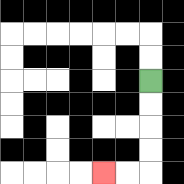{'start': '[6, 3]', 'end': '[4, 7]', 'path_directions': 'D,D,D,D,L,L', 'path_coordinates': '[[6, 3], [6, 4], [6, 5], [6, 6], [6, 7], [5, 7], [4, 7]]'}